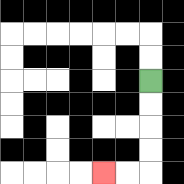{'start': '[6, 3]', 'end': '[4, 7]', 'path_directions': 'D,D,D,D,L,L', 'path_coordinates': '[[6, 3], [6, 4], [6, 5], [6, 6], [6, 7], [5, 7], [4, 7]]'}